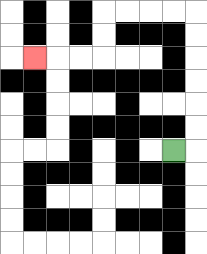{'start': '[7, 6]', 'end': '[1, 2]', 'path_directions': 'R,U,U,U,U,U,U,L,L,L,L,D,D,L,L,L', 'path_coordinates': '[[7, 6], [8, 6], [8, 5], [8, 4], [8, 3], [8, 2], [8, 1], [8, 0], [7, 0], [6, 0], [5, 0], [4, 0], [4, 1], [4, 2], [3, 2], [2, 2], [1, 2]]'}